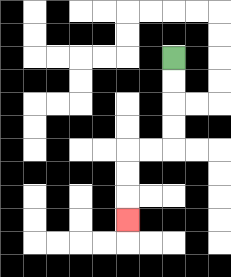{'start': '[7, 2]', 'end': '[5, 9]', 'path_directions': 'D,D,D,D,L,L,D,D,D', 'path_coordinates': '[[7, 2], [7, 3], [7, 4], [7, 5], [7, 6], [6, 6], [5, 6], [5, 7], [5, 8], [5, 9]]'}